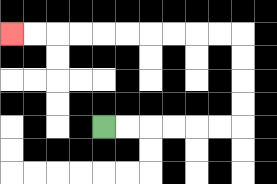{'start': '[4, 5]', 'end': '[0, 1]', 'path_directions': 'R,R,R,R,R,R,U,U,U,U,L,L,L,L,L,L,L,L,L,L', 'path_coordinates': '[[4, 5], [5, 5], [6, 5], [7, 5], [8, 5], [9, 5], [10, 5], [10, 4], [10, 3], [10, 2], [10, 1], [9, 1], [8, 1], [7, 1], [6, 1], [5, 1], [4, 1], [3, 1], [2, 1], [1, 1], [0, 1]]'}